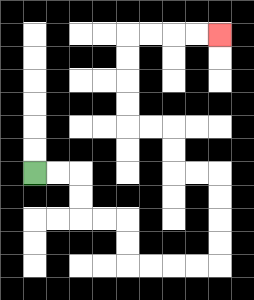{'start': '[1, 7]', 'end': '[9, 1]', 'path_directions': 'R,R,D,D,R,R,D,D,R,R,R,R,U,U,U,U,L,L,U,U,L,L,U,U,U,U,R,R,R,R', 'path_coordinates': '[[1, 7], [2, 7], [3, 7], [3, 8], [3, 9], [4, 9], [5, 9], [5, 10], [5, 11], [6, 11], [7, 11], [8, 11], [9, 11], [9, 10], [9, 9], [9, 8], [9, 7], [8, 7], [7, 7], [7, 6], [7, 5], [6, 5], [5, 5], [5, 4], [5, 3], [5, 2], [5, 1], [6, 1], [7, 1], [8, 1], [9, 1]]'}